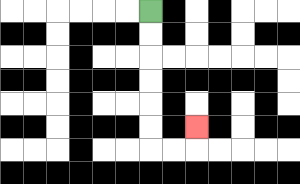{'start': '[6, 0]', 'end': '[8, 5]', 'path_directions': 'D,D,D,D,D,D,R,R,U', 'path_coordinates': '[[6, 0], [6, 1], [6, 2], [6, 3], [6, 4], [6, 5], [6, 6], [7, 6], [8, 6], [8, 5]]'}